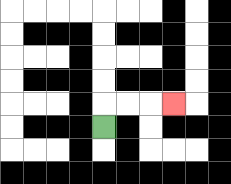{'start': '[4, 5]', 'end': '[7, 4]', 'path_directions': 'U,R,R,R', 'path_coordinates': '[[4, 5], [4, 4], [5, 4], [6, 4], [7, 4]]'}